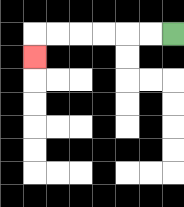{'start': '[7, 1]', 'end': '[1, 2]', 'path_directions': 'L,L,L,L,L,L,D', 'path_coordinates': '[[7, 1], [6, 1], [5, 1], [4, 1], [3, 1], [2, 1], [1, 1], [1, 2]]'}